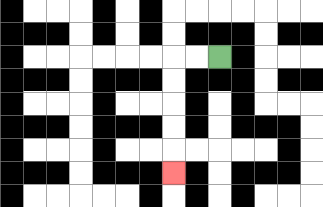{'start': '[9, 2]', 'end': '[7, 7]', 'path_directions': 'L,L,D,D,D,D,D', 'path_coordinates': '[[9, 2], [8, 2], [7, 2], [7, 3], [7, 4], [7, 5], [7, 6], [7, 7]]'}